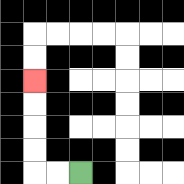{'start': '[3, 7]', 'end': '[1, 3]', 'path_directions': 'L,L,U,U,U,U', 'path_coordinates': '[[3, 7], [2, 7], [1, 7], [1, 6], [1, 5], [1, 4], [1, 3]]'}